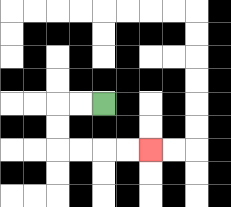{'start': '[4, 4]', 'end': '[6, 6]', 'path_directions': 'L,L,D,D,R,R,R,R', 'path_coordinates': '[[4, 4], [3, 4], [2, 4], [2, 5], [2, 6], [3, 6], [4, 6], [5, 6], [6, 6]]'}